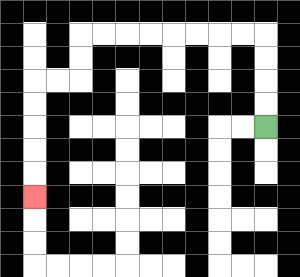{'start': '[11, 5]', 'end': '[1, 8]', 'path_directions': 'U,U,U,U,L,L,L,L,L,L,L,L,D,D,L,L,D,D,D,D,D', 'path_coordinates': '[[11, 5], [11, 4], [11, 3], [11, 2], [11, 1], [10, 1], [9, 1], [8, 1], [7, 1], [6, 1], [5, 1], [4, 1], [3, 1], [3, 2], [3, 3], [2, 3], [1, 3], [1, 4], [1, 5], [1, 6], [1, 7], [1, 8]]'}